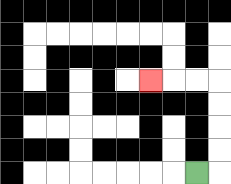{'start': '[8, 7]', 'end': '[6, 3]', 'path_directions': 'R,U,U,U,U,L,L,L', 'path_coordinates': '[[8, 7], [9, 7], [9, 6], [9, 5], [9, 4], [9, 3], [8, 3], [7, 3], [6, 3]]'}